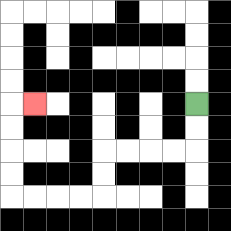{'start': '[8, 4]', 'end': '[1, 4]', 'path_directions': 'D,D,L,L,L,L,D,D,L,L,L,L,U,U,U,U,R', 'path_coordinates': '[[8, 4], [8, 5], [8, 6], [7, 6], [6, 6], [5, 6], [4, 6], [4, 7], [4, 8], [3, 8], [2, 8], [1, 8], [0, 8], [0, 7], [0, 6], [0, 5], [0, 4], [1, 4]]'}